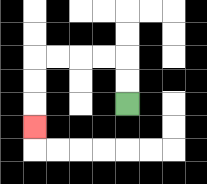{'start': '[5, 4]', 'end': '[1, 5]', 'path_directions': 'U,U,L,L,L,L,D,D,D', 'path_coordinates': '[[5, 4], [5, 3], [5, 2], [4, 2], [3, 2], [2, 2], [1, 2], [1, 3], [1, 4], [1, 5]]'}